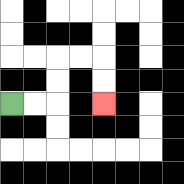{'start': '[0, 4]', 'end': '[4, 4]', 'path_directions': 'R,R,U,U,R,R,D,D', 'path_coordinates': '[[0, 4], [1, 4], [2, 4], [2, 3], [2, 2], [3, 2], [4, 2], [4, 3], [4, 4]]'}